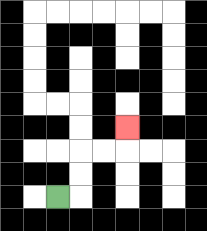{'start': '[2, 8]', 'end': '[5, 5]', 'path_directions': 'R,U,U,R,R,U', 'path_coordinates': '[[2, 8], [3, 8], [3, 7], [3, 6], [4, 6], [5, 6], [5, 5]]'}